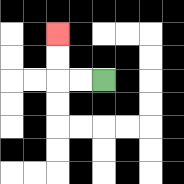{'start': '[4, 3]', 'end': '[2, 1]', 'path_directions': 'L,L,U,U', 'path_coordinates': '[[4, 3], [3, 3], [2, 3], [2, 2], [2, 1]]'}